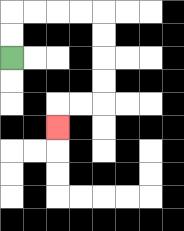{'start': '[0, 2]', 'end': '[2, 5]', 'path_directions': 'U,U,R,R,R,R,D,D,D,D,L,L,D', 'path_coordinates': '[[0, 2], [0, 1], [0, 0], [1, 0], [2, 0], [3, 0], [4, 0], [4, 1], [4, 2], [4, 3], [4, 4], [3, 4], [2, 4], [2, 5]]'}